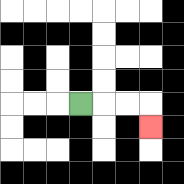{'start': '[3, 4]', 'end': '[6, 5]', 'path_directions': 'R,R,R,D', 'path_coordinates': '[[3, 4], [4, 4], [5, 4], [6, 4], [6, 5]]'}